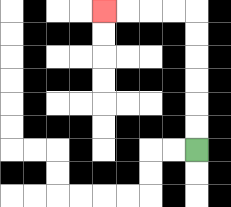{'start': '[8, 6]', 'end': '[4, 0]', 'path_directions': 'U,U,U,U,U,U,L,L,L,L', 'path_coordinates': '[[8, 6], [8, 5], [8, 4], [8, 3], [8, 2], [8, 1], [8, 0], [7, 0], [6, 0], [5, 0], [4, 0]]'}